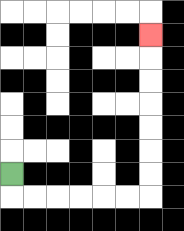{'start': '[0, 7]', 'end': '[6, 1]', 'path_directions': 'D,R,R,R,R,R,R,U,U,U,U,U,U,U', 'path_coordinates': '[[0, 7], [0, 8], [1, 8], [2, 8], [3, 8], [4, 8], [5, 8], [6, 8], [6, 7], [6, 6], [6, 5], [6, 4], [6, 3], [6, 2], [6, 1]]'}